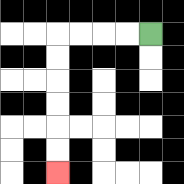{'start': '[6, 1]', 'end': '[2, 7]', 'path_directions': 'L,L,L,L,D,D,D,D,D,D', 'path_coordinates': '[[6, 1], [5, 1], [4, 1], [3, 1], [2, 1], [2, 2], [2, 3], [2, 4], [2, 5], [2, 6], [2, 7]]'}